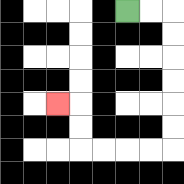{'start': '[5, 0]', 'end': '[2, 4]', 'path_directions': 'R,R,D,D,D,D,D,D,L,L,L,L,U,U,L', 'path_coordinates': '[[5, 0], [6, 0], [7, 0], [7, 1], [7, 2], [7, 3], [7, 4], [7, 5], [7, 6], [6, 6], [5, 6], [4, 6], [3, 6], [3, 5], [3, 4], [2, 4]]'}